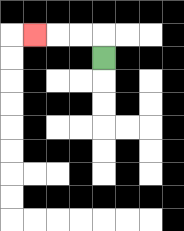{'start': '[4, 2]', 'end': '[1, 1]', 'path_directions': 'U,L,L,L', 'path_coordinates': '[[4, 2], [4, 1], [3, 1], [2, 1], [1, 1]]'}